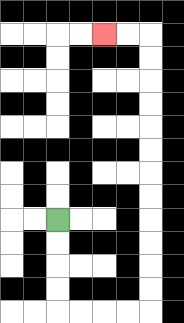{'start': '[2, 9]', 'end': '[4, 1]', 'path_directions': 'D,D,D,D,R,R,R,R,U,U,U,U,U,U,U,U,U,U,U,U,L,L', 'path_coordinates': '[[2, 9], [2, 10], [2, 11], [2, 12], [2, 13], [3, 13], [4, 13], [5, 13], [6, 13], [6, 12], [6, 11], [6, 10], [6, 9], [6, 8], [6, 7], [6, 6], [6, 5], [6, 4], [6, 3], [6, 2], [6, 1], [5, 1], [4, 1]]'}